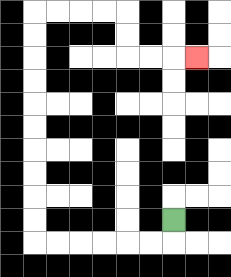{'start': '[7, 9]', 'end': '[8, 2]', 'path_directions': 'D,L,L,L,L,L,L,U,U,U,U,U,U,U,U,U,U,R,R,R,R,D,D,R,R,R', 'path_coordinates': '[[7, 9], [7, 10], [6, 10], [5, 10], [4, 10], [3, 10], [2, 10], [1, 10], [1, 9], [1, 8], [1, 7], [1, 6], [1, 5], [1, 4], [1, 3], [1, 2], [1, 1], [1, 0], [2, 0], [3, 0], [4, 0], [5, 0], [5, 1], [5, 2], [6, 2], [7, 2], [8, 2]]'}